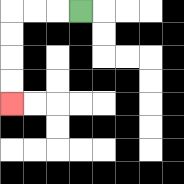{'start': '[3, 0]', 'end': '[0, 4]', 'path_directions': 'L,L,L,D,D,D,D', 'path_coordinates': '[[3, 0], [2, 0], [1, 0], [0, 0], [0, 1], [0, 2], [0, 3], [0, 4]]'}